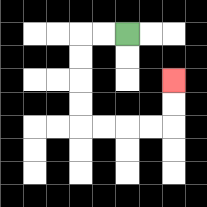{'start': '[5, 1]', 'end': '[7, 3]', 'path_directions': 'L,L,D,D,D,D,R,R,R,R,U,U', 'path_coordinates': '[[5, 1], [4, 1], [3, 1], [3, 2], [3, 3], [3, 4], [3, 5], [4, 5], [5, 5], [6, 5], [7, 5], [7, 4], [7, 3]]'}